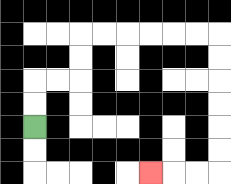{'start': '[1, 5]', 'end': '[6, 7]', 'path_directions': 'U,U,R,R,U,U,R,R,R,R,R,R,D,D,D,D,D,D,L,L,L', 'path_coordinates': '[[1, 5], [1, 4], [1, 3], [2, 3], [3, 3], [3, 2], [3, 1], [4, 1], [5, 1], [6, 1], [7, 1], [8, 1], [9, 1], [9, 2], [9, 3], [9, 4], [9, 5], [9, 6], [9, 7], [8, 7], [7, 7], [6, 7]]'}